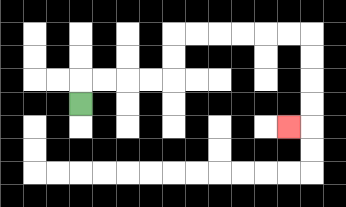{'start': '[3, 4]', 'end': '[12, 5]', 'path_directions': 'U,R,R,R,R,U,U,R,R,R,R,R,R,D,D,D,D,L', 'path_coordinates': '[[3, 4], [3, 3], [4, 3], [5, 3], [6, 3], [7, 3], [7, 2], [7, 1], [8, 1], [9, 1], [10, 1], [11, 1], [12, 1], [13, 1], [13, 2], [13, 3], [13, 4], [13, 5], [12, 5]]'}